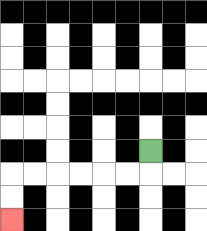{'start': '[6, 6]', 'end': '[0, 9]', 'path_directions': 'D,L,L,L,L,L,L,D,D', 'path_coordinates': '[[6, 6], [6, 7], [5, 7], [4, 7], [3, 7], [2, 7], [1, 7], [0, 7], [0, 8], [0, 9]]'}